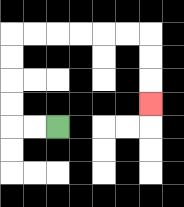{'start': '[2, 5]', 'end': '[6, 4]', 'path_directions': 'L,L,U,U,U,U,R,R,R,R,R,R,D,D,D', 'path_coordinates': '[[2, 5], [1, 5], [0, 5], [0, 4], [0, 3], [0, 2], [0, 1], [1, 1], [2, 1], [3, 1], [4, 1], [5, 1], [6, 1], [6, 2], [6, 3], [6, 4]]'}